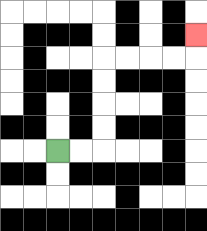{'start': '[2, 6]', 'end': '[8, 1]', 'path_directions': 'R,R,U,U,U,U,R,R,R,R,U', 'path_coordinates': '[[2, 6], [3, 6], [4, 6], [4, 5], [4, 4], [4, 3], [4, 2], [5, 2], [6, 2], [7, 2], [8, 2], [8, 1]]'}